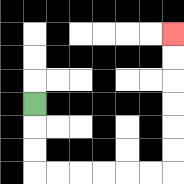{'start': '[1, 4]', 'end': '[7, 1]', 'path_directions': 'D,D,D,R,R,R,R,R,R,U,U,U,U,U,U', 'path_coordinates': '[[1, 4], [1, 5], [1, 6], [1, 7], [2, 7], [3, 7], [4, 7], [5, 7], [6, 7], [7, 7], [7, 6], [7, 5], [7, 4], [7, 3], [7, 2], [7, 1]]'}